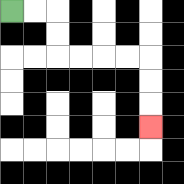{'start': '[0, 0]', 'end': '[6, 5]', 'path_directions': 'R,R,D,D,R,R,R,R,D,D,D', 'path_coordinates': '[[0, 0], [1, 0], [2, 0], [2, 1], [2, 2], [3, 2], [4, 2], [5, 2], [6, 2], [6, 3], [6, 4], [6, 5]]'}